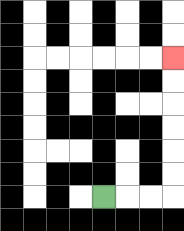{'start': '[4, 8]', 'end': '[7, 2]', 'path_directions': 'R,R,R,U,U,U,U,U,U', 'path_coordinates': '[[4, 8], [5, 8], [6, 8], [7, 8], [7, 7], [7, 6], [7, 5], [7, 4], [7, 3], [7, 2]]'}